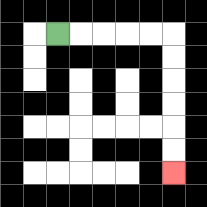{'start': '[2, 1]', 'end': '[7, 7]', 'path_directions': 'R,R,R,R,R,D,D,D,D,D,D', 'path_coordinates': '[[2, 1], [3, 1], [4, 1], [5, 1], [6, 1], [7, 1], [7, 2], [7, 3], [7, 4], [7, 5], [7, 6], [7, 7]]'}